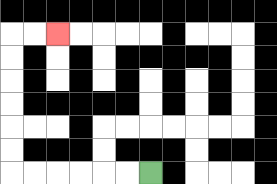{'start': '[6, 7]', 'end': '[2, 1]', 'path_directions': 'L,L,L,L,L,L,U,U,U,U,U,U,R,R', 'path_coordinates': '[[6, 7], [5, 7], [4, 7], [3, 7], [2, 7], [1, 7], [0, 7], [0, 6], [0, 5], [0, 4], [0, 3], [0, 2], [0, 1], [1, 1], [2, 1]]'}